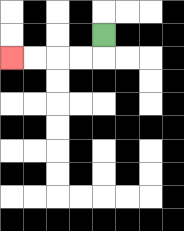{'start': '[4, 1]', 'end': '[0, 2]', 'path_directions': 'D,L,L,L,L', 'path_coordinates': '[[4, 1], [4, 2], [3, 2], [2, 2], [1, 2], [0, 2]]'}